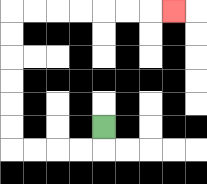{'start': '[4, 5]', 'end': '[7, 0]', 'path_directions': 'D,L,L,L,L,U,U,U,U,U,U,R,R,R,R,R,R,R', 'path_coordinates': '[[4, 5], [4, 6], [3, 6], [2, 6], [1, 6], [0, 6], [0, 5], [0, 4], [0, 3], [0, 2], [0, 1], [0, 0], [1, 0], [2, 0], [3, 0], [4, 0], [5, 0], [6, 0], [7, 0]]'}